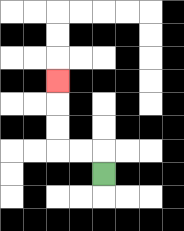{'start': '[4, 7]', 'end': '[2, 3]', 'path_directions': 'U,L,L,U,U,U', 'path_coordinates': '[[4, 7], [4, 6], [3, 6], [2, 6], [2, 5], [2, 4], [2, 3]]'}